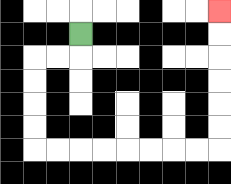{'start': '[3, 1]', 'end': '[9, 0]', 'path_directions': 'D,L,L,D,D,D,D,R,R,R,R,R,R,R,R,U,U,U,U,U,U', 'path_coordinates': '[[3, 1], [3, 2], [2, 2], [1, 2], [1, 3], [1, 4], [1, 5], [1, 6], [2, 6], [3, 6], [4, 6], [5, 6], [6, 6], [7, 6], [8, 6], [9, 6], [9, 5], [9, 4], [9, 3], [9, 2], [9, 1], [9, 0]]'}